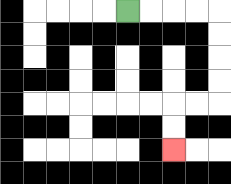{'start': '[5, 0]', 'end': '[7, 6]', 'path_directions': 'R,R,R,R,D,D,D,D,L,L,D,D', 'path_coordinates': '[[5, 0], [6, 0], [7, 0], [8, 0], [9, 0], [9, 1], [9, 2], [9, 3], [9, 4], [8, 4], [7, 4], [7, 5], [7, 6]]'}